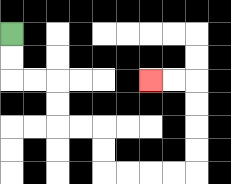{'start': '[0, 1]', 'end': '[6, 3]', 'path_directions': 'D,D,R,R,D,D,R,R,D,D,R,R,R,R,U,U,U,U,L,L', 'path_coordinates': '[[0, 1], [0, 2], [0, 3], [1, 3], [2, 3], [2, 4], [2, 5], [3, 5], [4, 5], [4, 6], [4, 7], [5, 7], [6, 7], [7, 7], [8, 7], [8, 6], [8, 5], [8, 4], [8, 3], [7, 3], [6, 3]]'}